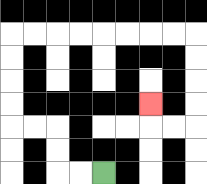{'start': '[4, 7]', 'end': '[6, 4]', 'path_directions': 'L,L,U,U,L,L,U,U,U,U,R,R,R,R,R,R,R,R,D,D,D,D,L,L,U', 'path_coordinates': '[[4, 7], [3, 7], [2, 7], [2, 6], [2, 5], [1, 5], [0, 5], [0, 4], [0, 3], [0, 2], [0, 1], [1, 1], [2, 1], [3, 1], [4, 1], [5, 1], [6, 1], [7, 1], [8, 1], [8, 2], [8, 3], [8, 4], [8, 5], [7, 5], [6, 5], [6, 4]]'}